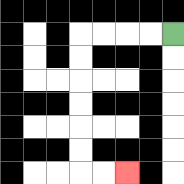{'start': '[7, 1]', 'end': '[5, 7]', 'path_directions': 'L,L,L,L,D,D,D,D,D,D,R,R', 'path_coordinates': '[[7, 1], [6, 1], [5, 1], [4, 1], [3, 1], [3, 2], [3, 3], [3, 4], [3, 5], [3, 6], [3, 7], [4, 7], [5, 7]]'}